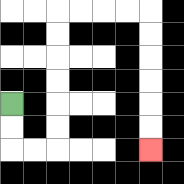{'start': '[0, 4]', 'end': '[6, 6]', 'path_directions': 'D,D,R,R,U,U,U,U,U,U,R,R,R,R,D,D,D,D,D,D', 'path_coordinates': '[[0, 4], [0, 5], [0, 6], [1, 6], [2, 6], [2, 5], [2, 4], [2, 3], [2, 2], [2, 1], [2, 0], [3, 0], [4, 0], [5, 0], [6, 0], [6, 1], [6, 2], [6, 3], [6, 4], [6, 5], [6, 6]]'}